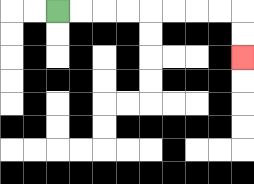{'start': '[2, 0]', 'end': '[10, 2]', 'path_directions': 'R,R,R,R,R,R,R,R,D,D', 'path_coordinates': '[[2, 0], [3, 0], [4, 0], [5, 0], [6, 0], [7, 0], [8, 0], [9, 0], [10, 0], [10, 1], [10, 2]]'}